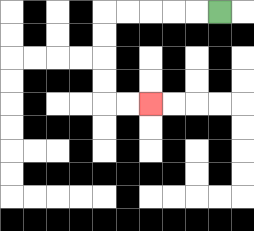{'start': '[9, 0]', 'end': '[6, 4]', 'path_directions': 'L,L,L,L,L,D,D,D,D,R,R', 'path_coordinates': '[[9, 0], [8, 0], [7, 0], [6, 0], [5, 0], [4, 0], [4, 1], [4, 2], [4, 3], [4, 4], [5, 4], [6, 4]]'}